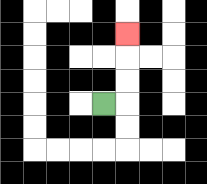{'start': '[4, 4]', 'end': '[5, 1]', 'path_directions': 'R,U,U,U', 'path_coordinates': '[[4, 4], [5, 4], [5, 3], [5, 2], [5, 1]]'}